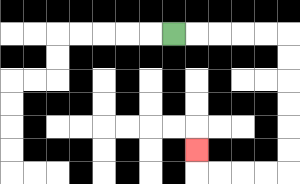{'start': '[7, 1]', 'end': '[8, 6]', 'path_directions': 'R,R,R,R,R,D,D,D,D,D,D,L,L,L,L,U', 'path_coordinates': '[[7, 1], [8, 1], [9, 1], [10, 1], [11, 1], [12, 1], [12, 2], [12, 3], [12, 4], [12, 5], [12, 6], [12, 7], [11, 7], [10, 7], [9, 7], [8, 7], [8, 6]]'}